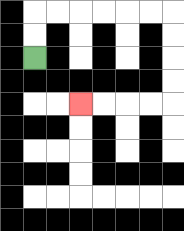{'start': '[1, 2]', 'end': '[3, 4]', 'path_directions': 'U,U,R,R,R,R,R,R,D,D,D,D,L,L,L,L', 'path_coordinates': '[[1, 2], [1, 1], [1, 0], [2, 0], [3, 0], [4, 0], [5, 0], [6, 0], [7, 0], [7, 1], [7, 2], [7, 3], [7, 4], [6, 4], [5, 4], [4, 4], [3, 4]]'}